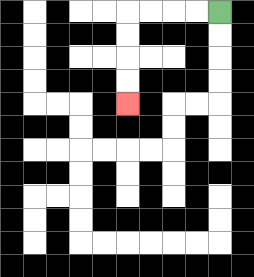{'start': '[9, 0]', 'end': '[5, 4]', 'path_directions': 'L,L,L,L,D,D,D,D', 'path_coordinates': '[[9, 0], [8, 0], [7, 0], [6, 0], [5, 0], [5, 1], [5, 2], [5, 3], [5, 4]]'}